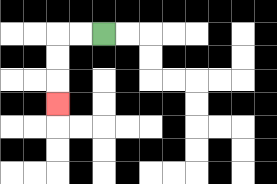{'start': '[4, 1]', 'end': '[2, 4]', 'path_directions': 'L,L,D,D,D', 'path_coordinates': '[[4, 1], [3, 1], [2, 1], [2, 2], [2, 3], [2, 4]]'}